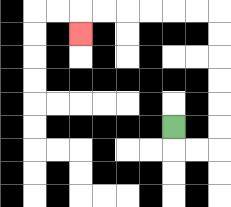{'start': '[7, 5]', 'end': '[3, 1]', 'path_directions': 'D,R,R,U,U,U,U,U,U,L,L,L,L,L,L,D', 'path_coordinates': '[[7, 5], [7, 6], [8, 6], [9, 6], [9, 5], [9, 4], [9, 3], [9, 2], [9, 1], [9, 0], [8, 0], [7, 0], [6, 0], [5, 0], [4, 0], [3, 0], [3, 1]]'}